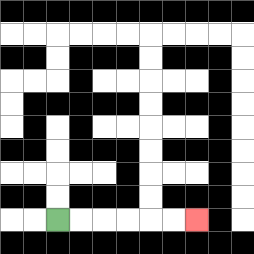{'start': '[2, 9]', 'end': '[8, 9]', 'path_directions': 'R,R,R,R,R,R', 'path_coordinates': '[[2, 9], [3, 9], [4, 9], [5, 9], [6, 9], [7, 9], [8, 9]]'}